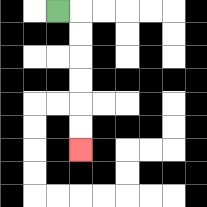{'start': '[2, 0]', 'end': '[3, 6]', 'path_directions': 'R,D,D,D,D,D,D', 'path_coordinates': '[[2, 0], [3, 0], [3, 1], [3, 2], [3, 3], [3, 4], [3, 5], [3, 6]]'}